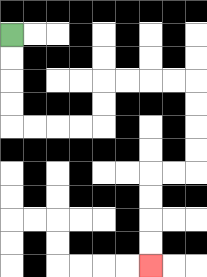{'start': '[0, 1]', 'end': '[6, 11]', 'path_directions': 'D,D,D,D,R,R,R,R,U,U,R,R,R,R,D,D,D,D,L,L,D,D,D,D', 'path_coordinates': '[[0, 1], [0, 2], [0, 3], [0, 4], [0, 5], [1, 5], [2, 5], [3, 5], [4, 5], [4, 4], [4, 3], [5, 3], [6, 3], [7, 3], [8, 3], [8, 4], [8, 5], [8, 6], [8, 7], [7, 7], [6, 7], [6, 8], [6, 9], [6, 10], [6, 11]]'}